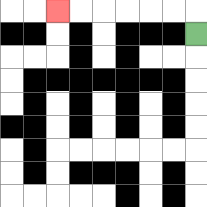{'start': '[8, 1]', 'end': '[2, 0]', 'path_directions': 'U,L,L,L,L,L,L', 'path_coordinates': '[[8, 1], [8, 0], [7, 0], [6, 0], [5, 0], [4, 0], [3, 0], [2, 0]]'}